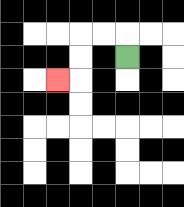{'start': '[5, 2]', 'end': '[2, 3]', 'path_directions': 'U,L,L,D,D,L', 'path_coordinates': '[[5, 2], [5, 1], [4, 1], [3, 1], [3, 2], [3, 3], [2, 3]]'}